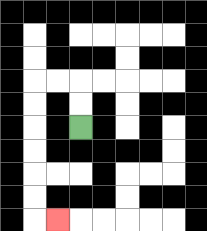{'start': '[3, 5]', 'end': '[2, 9]', 'path_directions': 'U,U,L,L,D,D,D,D,D,D,R', 'path_coordinates': '[[3, 5], [3, 4], [3, 3], [2, 3], [1, 3], [1, 4], [1, 5], [1, 6], [1, 7], [1, 8], [1, 9], [2, 9]]'}